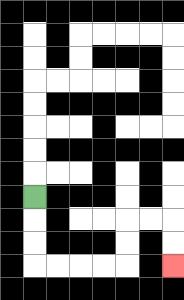{'start': '[1, 8]', 'end': '[7, 11]', 'path_directions': 'D,D,D,R,R,R,R,U,U,R,R,D,D', 'path_coordinates': '[[1, 8], [1, 9], [1, 10], [1, 11], [2, 11], [3, 11], [4, 11], [5, 11], [5, 10], [5, 9], [6, 9], [7, 9], [7, 10], [7, 11]]'}